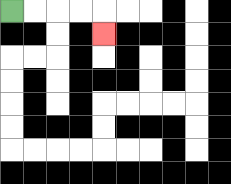{'start': '[0, 0]', 'end': '[4, 1]', 'path_directions': 'R,R,R,R,D', 'path_coordinates': '[[0, 0], [1, 0], [2, 0], [3, 0], [4, 0], [4, 1]]'}